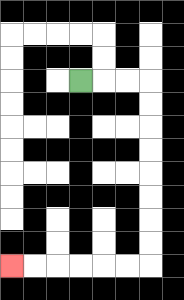{'start': '[3, 3]', 'end': '[0, 11]', 'path_directions': 'R,R,R,D,D,D,D,D,D,D,D,L,L,L,L,L,L', 'path_coordinates': '[[3, 3], [4, 3], [5, 3], [6, 3], [6, 4], [6, 5], [6, 6], [6, 7], [6, 8], [6, 9], [6, 10], [6, 11], [5, 11], [4, 11], [3, 11], [2, 11], [1, 11], [0, 11]]'}